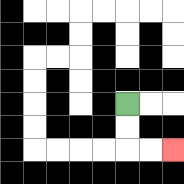{'start': '[5, 4]', 'end': '[7, 6]', 'path_directions': 'D,D,R,R', 'path_coordinates': '[[5, 4], [5, 5], [5, 6], [6, 6], [7, 6]]'}